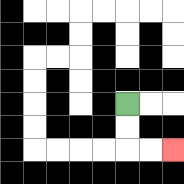{'start': '[5, 4]', 'end': '[7, 6]', 'path_directions': 'D,D,R,R', 'path_coordinates': '[[5, 4], [5, 5], [5, 6], [6, 6], [7, 6]]'}